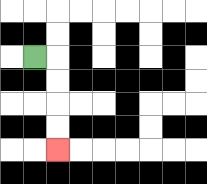{'start': '[1, 2]', 'end': '[2, 6]', 'path_directions': 'R,D,D,D,D', 'path_coordinates': '[[1, 2], [2, 2], [2, 3], [2, 4], [2, 5], [2, 6]]'}